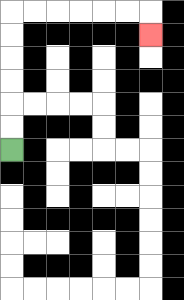{'start': '[0, 6]', 'end': '[6, 1]', 'path_directions': 'U,U,U,U,U,U,R,R,R,R,R,R,D', 'path_coordinates': '[[0, 6], [0, 5], [0, 4], [0, 3], [0, 2], [0, 1], [0, 0], [1, 0], [2, 0], [3, 0], [4, 0], [5, 0], [6, 0], [6, 1]]'}